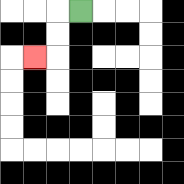{'start': '[3, 0]', 'end': '[1, 2]', 'path_directions': 'L,D,D,L', 'path_coordinates': '[[3, 0], [2, 0], [2, 1], [2, 2], [1, 2]]'}